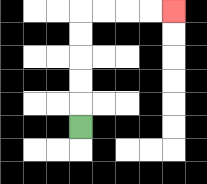{'start': '[3, 5]', 'end': '[7, 0]', 'path_directions': 'U,U,U,U,U,R,R,R,R', 'path_coordinates': '[[3, 5], [3, 4], [3, 3], [3, 2], [3, 1], [3, 0], [4, 0], [5, 0], [6, 0], [7, 0]]'}